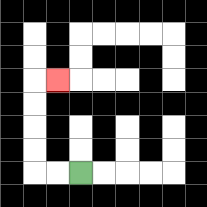{'start': '[3, 7]', 'end': '[2, 3]', 'path_directions': 'L,L,U,U,U,U,R', 'path_coordinates': '[[3, 7], [2, 7], [1, 7], [1, 6], [1, 5], [1, 4], [1, 3], [2, 3]]'}